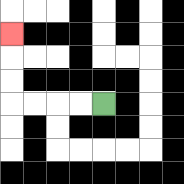{'start': '[4, 4]', 'end': '[0, 1]', 'path_directions': 'L,L,L,L,U,U,U', 'path_coordinates': '[[4, 4], [3, 4], [2, 4], [1, 4], [0, 4], [0, 3], [0, 2], [0, 1]]'}